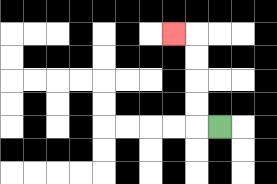{'start': '[9, 5]', 'end': '[7, 1]', 'path_directions': 'L,U,U,U,U,L', 'path_coordinates': '[[9, 5], [8, 5], [8, 4], [8, 3], [8, 2], [8, 1], [7, 1]]'}